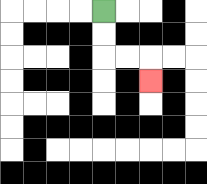{'start': '[4, 0]', 'end': '[6, 3]', 'path_directions': 'D,D,R,R,D', 'path_coordinates': '[[4, 0], [4, 1], [4, 2], [5, 2], [6, 2], [6, 3]]'}